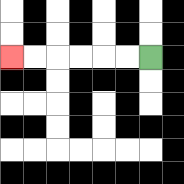{'start': '[6, 2]', 'end': '[0, 2]', 'path_directions': 'L,L,L,L,L,L', 'path_coordinates': '[[6, 2], [5, 2], [4, 2], [3, 2], [2, 2], [1, 2], [0, 2]]'}